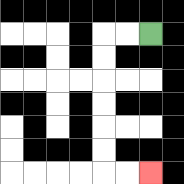{'start': '[6, 1]', 'end': '[6, 7]', 'path_directions': 'L,L,D,D,D,D,D,D,R,R', 'path_coordinates': '[[6, 1], [5, 1], [4, 1], [4, 2], [4, 3], [4, 4], [4, 5], [4, 6], [4, 7], [5, 7], [6, 7]]'}